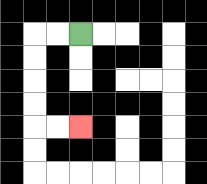{'start': '[3, 1]', 'end': '[3, 5]', 'path_directions': 'L,L,D,D,D,D,R,R', 'path_coordinates': '[[3, 1], [2, 1], [1, 1], [1, 2], [1, 3], [1, 4], [1, 5], [2, 5], [3, 5]]'}